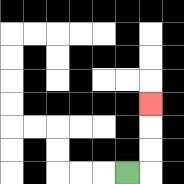{'start': '[5, 7]', 'end': '[6, 4]', 'path_directions': 'R,U,U,U', 'path_coordinates': '[[5, 7], [6, 7], [6, 6], [6, 5], [6, 4]]'}